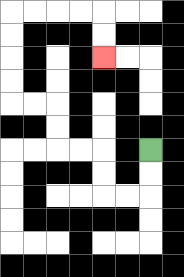{'start': '[6, 6]', 'end': '[4, 2]', 'path_directions': 'D,D,L,L,U,U,L,L,U,U,L,L,U,U,U,U,R,R,R,R,D,D', 'path_coordinates': '[[6, 6], [6, 7], [6, 8], [5, 8], [4, 8], [4, 7], [4, 6], [3, 6], [2, 6], [2, 5], [2, 4], [1, 4], [0, 4], [0, 3], [0, 2], [0, 1], [0, 0], [1, 0], [2, 0], [3, 0], [4, 0], [4, 1], [4, 2]]'}